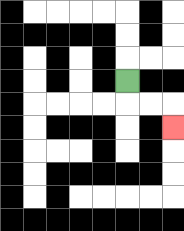{'start': '[5, 3]', 'end': '[7, 5]', 'path_directions': 'D,R,R,D', 'path_coordinates': '[[5, 3], [5, 4], [6, 4], [7, 4], [7, 5]]'}